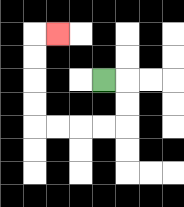{'start': '[4, 3]', 'end': '[2, 1]', 'path_directions': 'R,D,D,L,L,L,L,U,U,U,U,R', 'path_coordinates': '[[4, 3], [5, 3], [5, 4], [5, 5], [4, 5], [3, 5], [2, 5], [1, 5], [1, 4], [1, 3], [1, 2], [1, 1], [2, 1]]'}